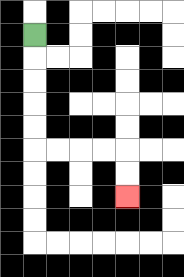{'start': '[1, 1]', 'end': '[5, 8]', 'path_directions': 'D,D,D,D,D,R,R,R,R,D,D', 'path_coordinates': '[[1, 1], [1, 2], [1, 3], [1, 4], [1, 5], [1, 6], [2, 6], [3, 6], [4, 6], [5, 6], [5, 7], [5, 8]]'}